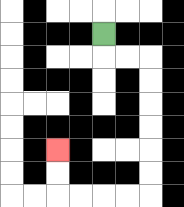{'start': '[4, 1]', 'end': '[2, 6]', 'path_directions': 'D,R,R,D,D,D,D,D,D,L,L,L,L,U,U', 'path_coordinates': '[[4, 1], [4, 2], [5, 2], [6, 2], [6, 3], [6, 4], [6, 5], [6, 6], [6, 7], [6, 8], [5, 8], [4, 8], [3, 8], [2, 8], [2, 7], [2, 6]]'}